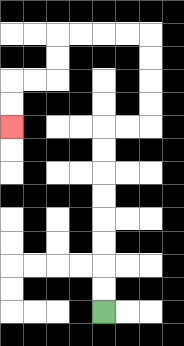{'start': '[4, 13]', 'end': '[0, 5]', 'path_directions': 'U,U,U,U,U,U,U,U,R,R,U,U,U,U,L,L,L,L,D,D,L,L,D,D', 'path_coordinates': '[[4, 13], [4, 12], [4, 11], [4, 10], [4, 9], [4, 8], [4, 7], [4, 6], [4, 5], [5, 5], [6, 5], [6, 4], [6, 3], [6, 2], [6, 1], [5, 1], [4, 1], [3, 1], [2, 1], [2, 2], [2, 3], [1, 3], [0, 3], [0, 4], [0, 5]]'}